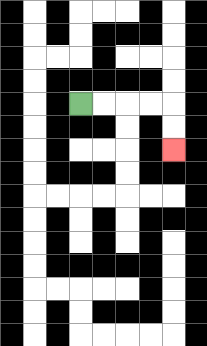{'start': '[3, 4]', 'end': '[7, 6]', 'path_directions': 'R,R,R,R,D,D', 'path_coordinates': '[[3, 4], [4, 4], [5, 4], [6, 4], [7, 4], [7, 5], [7, 6]]'}